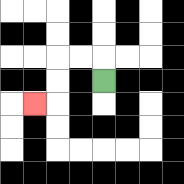{'start': '[4, 3]', 'end': '[1, 4]', 'path_directions': 'U,L,L,D,D,L', 'path_coordinates': '[[4, 3], [4, 2], [3, 2], [2, 2], [2, 3], [2, 4], [1, 4]]'}